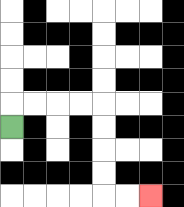{'start': '[0, 5]', 'end': '[6, 8]', 'path_directions': 'U,R,R,R,R,D,D,D,D,R,R', 'path_coordinates': '[[0, 5], [0, 4], [1, 4], [2, 4], [3, 4], [4, 4], [4, 5], [4, 6], [4, 7], [4, 8], [5, 8], [6, 8]]'}